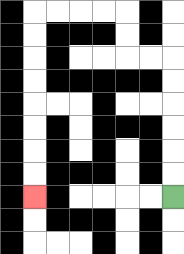{'start': '[7, 8]', 'end': '[1, 8]', 'path_directions': 'U,U,U,U,U,U,L,L,U,U,L,L,L,L,D,D,D,D,D,D,D,D', 'path_coordinates': '[[7, 8], [7, 7], [7, 6], [7, 5], [7, 4], [7, 3], [7, 2], [6, 2], [5, 2], [5, 1], [5, 0], [4, 0], [3, 0], [2, 0], [1, 0], [1, 1], [1, 2], [1, 3], [1, 4], [1, 5], [1, 6], [1, 7], [1, 8]]'}